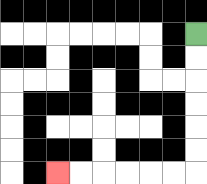{'start': '[8, 1]', 'end': '[2, 7]', 'path_directions': 'D,D,D,D,D,D,L,L,L,L,L,L', 'path_coordinates': '[[8, 1], [8, 2], [8, 3], [8, 4], [8, 5], [8, 6], [8, 7], [7, 7], [6, 7], [5, 7], [4, 7], [3, 7], [2, 7]]'}